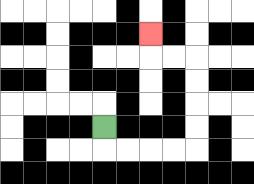{'start': '[4, 5]', 'end': '[6, 1]', 'path_directions': 'D,R,R,R,R,U,U,U,U,L,L,U', 'path_coordinates': '[[4, 5], [4, 6], [5, 6], [6, 6], [7, 6], [8, 6], [8, 5], [8, 4], [8, 3], [8, 2], [7, 2], [6, 2], [6, 1]]'}